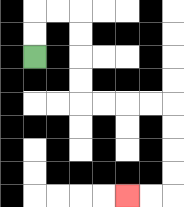{'start': '[1, 2]', 'end': '[5, 8]', 'path_directions': 'U,U,R,R,D,D,D,D,R,R,R,R,D,D,D,D,L,L', 'path_coordinates': '[[1, 2], [1, 1], [1, 0], [2, 0], [3, 0], [3, 1], [3, 2], [3, 3], [3, 4], [4, 4], [5, 4], [6, 4], [7, 4], [7, 5], [7, 6], [7, 7], [7, 8], [6, 8], [5, 8]]'}